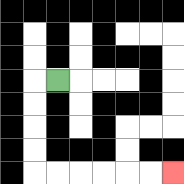{'start': '[2, 3]', 'end': '[7, 7]', 'path_directions': 'L,D,D,D,D,R,R,R,R,R,R', 'path_coordinates': '[[2, 3], [1, 3], [1, 4], [1, 5], [1, 6], [1, 7], [2, 7], [3, 7], [4, 7], [5, 7], [6, 7], [7, 7]]'}